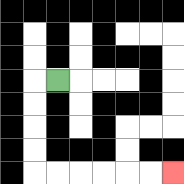{'start': '[2, 3]', 'end': '[7, 7]', 'path_directions': 'L,D,D,D,D,R,R,R,R,R,R', 'path_coordinates': '[[2, 3], [1, 3], [1, 4], [1, 5], [1, 6], [1, 7], [2, 7], [3, 7], [4, 7], [5, 7], [6, 7], [7, 7]]'}